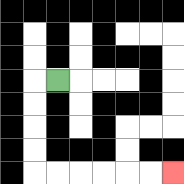{'start': '[2, 3]', 'end': '[7, 7]', 'path_directions': 'L,D,D,D,D,R,R,R,R,R,R', 'path_coordinates': '[[2, 3], [1, 3], [1, 4], [1, 5], [1, 6], [1, 7], [2, 7], [3, 7], [4, 7], [5, 7], [6, 7], [7, 7]]'}